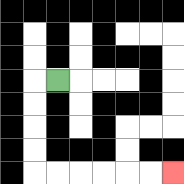{'start': '[2, 3]', 'end': '[7, 7]', 'path_directions': 'L,D,D,D,D,R,R,R,R,R,R', 'path_coordinates': '[[2, 3], [1, 3], [1, 4], [1, 5], [1, 6], [1, 7], [2, 7], [3, 7], [4, 7], [5, 7], [6, 7], [7, 7]]'}